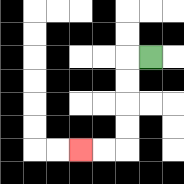{'start': '[6, 2]', 'end': '[3, 6]', 'path_directions': 'L,D,D,D,D,L,L', 'path_coordinates': '[[6, 2], [5, 2], [5, 3], [5, 4], [5, 5], [5, 6], [4, 6], [3, 6]]'}